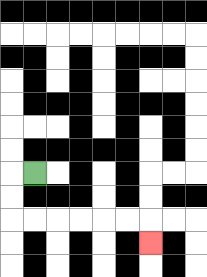{'start': '[1, 7]', 'end': '[6, 10]', 'path_directions': 'L,D,D,R,R,R,R,R,R,D', 'path_coordinates': '[[1, 7], [0, 7], [0, 8], [0, 9], [1, 9], [2, 9], [3, 9], [4, 9], [5, 9], [6, 9], [6, 10]]'}